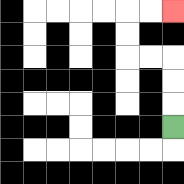{'start': '[7, 5]', 'end': '[7, 0]', 'path_directions': 'U,U,U,L,L,U,U,R,R', 'path_coordinates': '[[7, 5], [7, 4], [7, 3], [7, 2], [6, 2], [5, 2], [5, 1], [5, 0], [6, 0], [7, 0]]'}